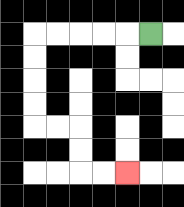{'start': '[6, 1]', 'end': '[5, 7]', 'path_directions': 'L,L,L,L,L,D,D,D,D,R,R,D,D,R,R', 'path_coordinates': '[[6, 1], [5, 1], [4, 1], [3, 1], [2, 1], [1, 1], [1, 2], [1, 3], [1, 4], [1, 5], [2, 5], [3, 5], [3, 6], [3, 7], [4, 7], [5, 7]]'}